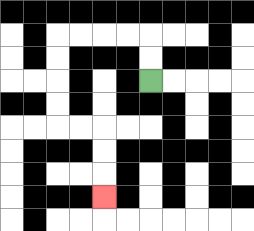{'start': '[6, 3]', 'end': '[4, 8]', 'path_directions': 'U,U,L,L,L,L,D,D,D,D,R,R,D,D,D', 'path_coordinates': '[[6, 3], [6, 2], [6, 1], [5, 1], [4, 1], [3, 1], [2, 1], [2, 2], [2, 3], [2, 4], [2, 5], [3, 5], [4, 5], [4, 6], [4, 7], [4, 8]]'}